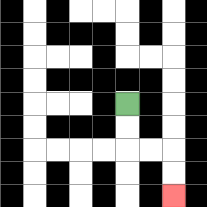{'start': '[5, 4]', 'end': '[7, 8]', 'path_directions': 'D,D,R,R,D,D', 'path_coordinates': '[[5, 4], [5, 5], [5, 6], [6, 6], [7, 6], [7, 7], [7, 8]]'}